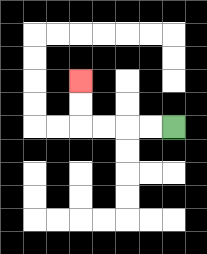{'start': '[7, 5]', 'end': '[3, 3]', 'path_directions': 'L,L,L,L,U,U', 'path_coordinates': '[[7, 5], [6, 5], [5, 5], [4, 5], [3, 5], [3, 4], [3, 3]]'}